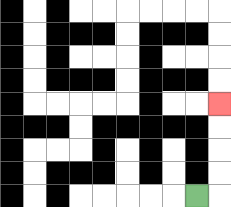{'start': '[8, 8]', 'end': '[9, 4]', 'path_directions': 'R,U,U,U,U', 'path_coordinates': '[[8, 8], [9, 8], [9, 7], [9, 6], [9, 5], [9, 4]]'}